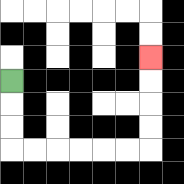{'start': '[0, 3]', 'end': '[6, 2]', 'path_directions': 'D,D,D,R,R,R,R,R,R,U,U,U,U', 'path_coordinates': '[[0, 3], [0, 4], [0, 5], [0, 6], [1, 6], [2, 6], [3, 6], [4, 6], [5, 6], [6, 6], [6, 5], [6, 4], [6, 3], [6, 2]]'}